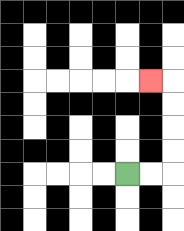{'start': '[5, 7]', 'end': '[6, 3]', 'path_directions': 'R,R,U,U,U,U,L', 'path_coordinates': '[[5, 7], [6, 7], [7, 7], [7, 6], [7, 5], [7, 4], [7, 3], [6, 3]]'}